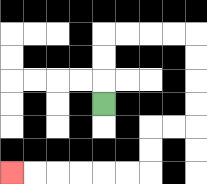{'start': '[4, 4]', 'end': '[0, 7]', 'path_directions': 'U,U,U,R,R,R,R,D,D,D,D,L,L,D,D,L,L,L,L,L,L', 'path_coordinates': '[[4, 4], [4, 3], [4, 2], [4, 1], [5, 1], [6, 1], [7, 1], [8, 1], [8, 2], [8, 3], [8, 4], [8, 5], [7, 5], [6, 5], [6, 6], [6, 7], [5, 7], [4, 7], [3, 7], [2, 7], [1, 7], [0, 7]]'}